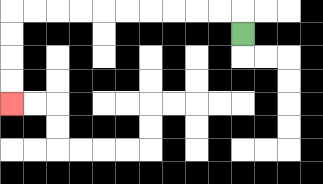{'start': '[10, 1]', 'end': '[0, 4]', 'path_directions': 'U,L,L,L,L,L,L,L,L,L,L,D,D,D,D', 'path_coordinates': '[[10, 1], [10, 0], [9, 0], [8, 0], [7, 0], [6, 0], [5, 0], [4, 0], [3, 0], [2, 0], [1, 0], [0, 0], [0, 1], [0, 2], [0, 3], [0, 4]]'}